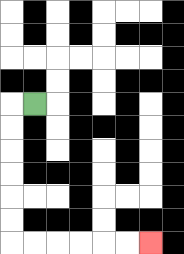{'start': '[1, 4]', 'end': '[6, 10]', 'path_directions': 'L,D,D,D,D,D,D,R,R,R,R,R,R', 'path_coordinates': '[[1, 4], [0, 4], [0, 5], [0, 6], [0, 7], [0, 8], [0, 9], [0, 10], [1, 10], [2, 10], [3, 10], [4, 10], [5, 10], [6, 10]]'}